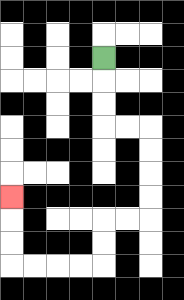{'start': '[4, 2]', 'end': '[0, 8]', 'path_directions': 'D,D,D,R,R,D,D,D,D,L,L,D,D,L,L,L,L,U,U,U', 'path_coordinates': '[[4, 2], [4, 3], [4, 4], [4, 5], [5, 5], [6, 5], [6, 6], [6, 7], [6, 8], [6, 9], [5, 9], [4, 9], [4, 10], [4, 11], [3, 11], [2, 11], [1, 11], [0, 11], [0, 10], [0, 9], [0, 8]]'}